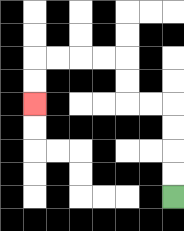{'start': '[7, 8]', 'end': '[1, 4]', 'path_directions': 'U,U,U,U,L,L,U,U,L,L,L,L,D,D', 'path_coordinates': '[[7, 8], [7, 7], [7, 6], [7, 5], [7, 4], [6, 4], [5, 4], [5, 3], [5, 2], [4, 2], [3, 2], [2, 2], [1, 2], [1, 3], [1, 4]]'}